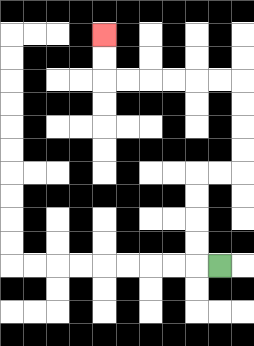{'start': '[9, 11]', 'end': '[4, 1]', 'path_directions': 'L,U,U,U,U,R,R,U,U,U,U,L,L,L,L,L,L,U,U', 'path_coordinates': '[[9, 11], [8, 11], [8, 10], [8, 9], [8, 8], [8, 7], [9, 7], [10, 7], [10, 6], [10, 5], [10, 4], [10, 3], [9, 3], [8, 3], [7, 3], [6, 3], [5, 3], [4, 3], [4, 2], [4, 1]]'}